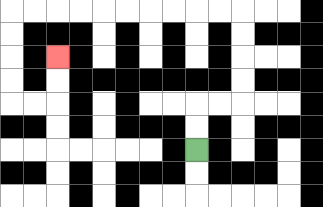{'start': '[8, 6]', 'end': '[2, 2]', 'path_directions': 'U,U,R,R,U,U,U,U,L,L,L,L,L,L,L,L,L,L,D,D,D,D,R,R,U,U', 'path_coordinates': '[[8, 6], [8, 5], [8, 4], [9, 4], [10, 4], [10, 3], [10, 2], [10, 1], [10, 0], [9, 0], [8, 0], [7, 0], [6, 0], [5, 0], [4, 0], [3, 0], [2, 0], [1, 0], [0, 0], [0, 1], [0, 2], [0, 3], [0, 4], [1, 4], [2, 4], [2, 3], [2, 2]]'}